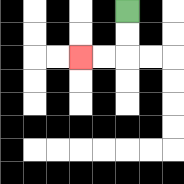{'start': '[5, 0]', 'end': '[3, 2]', 'path_directions': 'D,D,L,L', 'path_coordinates': '[[5, 0], [5, 1], [5, 2], [4, 2], [3, 2]]'}